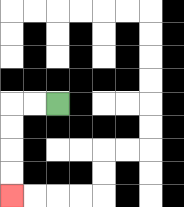{'start': '[2, 4]', 'end': '[0, 8]', 'path_directions': 'L,L,D,D,D,D', 'path_coordinates': '[[2, 4], [1, 4], [0, 4], [0, 5], [0, 6], [0, 7], [0, 8]]'}